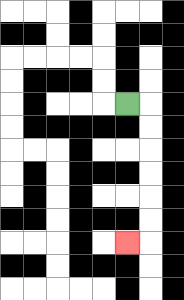{'start': '[5, 4]', 'end': '[5, 10]', 'path_directions': 'R,D,D,D,D,D,D,L', 'path_coordinates': '[[5, 4], [6, 4], [6, 5], [6, 6], [6, 7], [6, 8], [6, 9], [6, 10], [5, 10]]'}